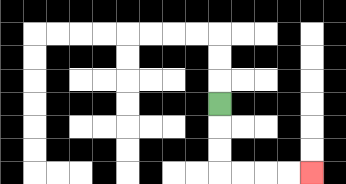{'start': '[9, 4]', 'end': '[13, 7]', 'path_directions': 'D,D,D,R,R,R,R', 'path_coordinates': '[[9, 4], [9, 5], [9, 6], [9, 7], [10, 7], [11, 7], [12, 7], [13, 7]]'}